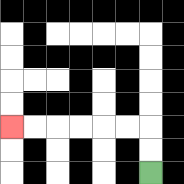{'start': '[6, 7]', 'end': '[0, 5]', 'path_directions': 'U,U,L,L,L,L,L,L', 'path_coordinates': '[[6, 7], [6, 6], [6, 5], [5, 5], [4, 5], [3, 5], [2, 5], [1, 5], [0, 5]]'}